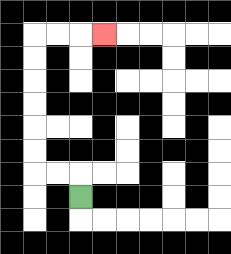{'start': '[3, 8]', 'end': '[4, 1]', 'path_directions': 'U,L,L,U,U,U,U,U,U,R,R,R', 'path_coordinates': '[[3, 8], [3, 7], [2, 7], [1, 7], [1, 6], [1, 5], [1, 4], [1, 3], [1, 2], [1, 1], [2, 1], [3, 1], [4, 1]]'}